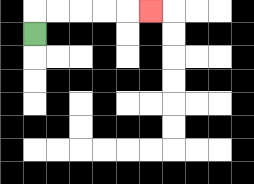{'start': '[1, 1]', 'end': '[6, 0]', 'path_directions': 'U,R,R,R,R,R', 'path_coordinates': '[[1, 1], [1, 0], [2, 0], [3, 0], [4, 0], [5, 0], [6, 0]]'}